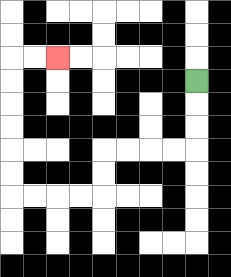{'start': '[8, 3]', 'end': '[2, 2]', 'path_directions': 'D,D,D,L,L,L,L,D,D,L,L,L,L,U,U,U,U,U,U,R,R', 'path_coordinates': '[[8, 3], [8, 4], [8, 5], [8, 6], [7, 6], [6, 6], [5, 6], [4, 6], [4, 7], [4, 8], [3, 8], [2, 8], [1, 8], [0, 8], [0, 7], [0, 6], [0, 5], [0, 4], [0, 3], [0, 2], [1, 2], [2, 2]]'}